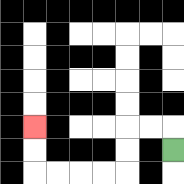{'start': '[7, 6]', 'end': '[1, 5]', 'path_directions': 'U,L,L,D,D,L,L,L,L,U,U', 'path_coordinates': '[[7, 6], [7, 5], [6, 5], [5, 5], [5, 6], [5, 7], [4, 7], [3, 7], [2, 7], [1, 7], [1, 6], [1, 5]]'}